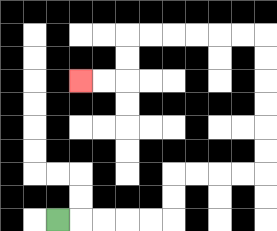{'start': '[2, 9]', 'end': '[3, 3]', 'path_directions': 'R,R,R,R,R,U,U,R,R,R,R,U,U,U,U,U,U,L,L,L,L,L,L,D,D,L,L', 'path_coordinates': '[[2, 9], [3, 9], [4, 9], [5, 9], [6, 9], [7, 9], [7, 8], [7, 7], [8, 7], [9, 7], [10, 7], [11, 7], [11, 6], [11, 5], [11, 4], [11, 3], [11, 2], [11, 1], [10, 1], [9, 1], [8, 1], [7, 1], [6, 1], [5, 1], [5, 2], [5, 3], [4, 3], [3, 3]]'}